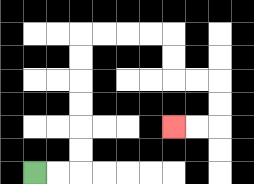{'start': '[1, 7]', 'end': '[7, 5]', 'path_directions': 'R,R,U,U,U,U,U,U,R,R,R,R,D,D,R,R,D,D,L,L', 'path_coordinates': '[[1, 7], [2, 7], [3, 7], [3, 6], [3, 5], [3, 4], [3, 3], [3, 2], [3, 1], [4, 1], [5, 1], [6, 1], [7, 1], [7, 2], [7, 3], [8, 3], [9, 3], [9, 4], [9, 5], [8, 5], [7, 5]]'}